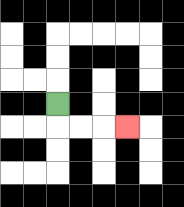{'start': '[2, 4]', 'end': '[5, 5]', 'path_directions': 'D,R,R,R', 'path_coordinates': '[[2, 4], [2, 5], [3, 5], [4, 5], [5, 5]]'}